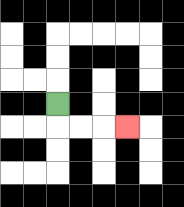{'start': '[2, 4]', 'end': '[5, 5]', 'path_directions': 'D,R,R,R', 'path_coordinates': '[[2, 4], [2, 5], [3, 5], [4, 5], [5, 5]]'}